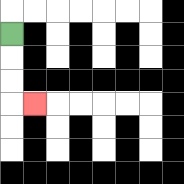{'start': '[0, 1]', 'end': '[1, 4]', 'path_directions': 'D,D,D,R', 'path_coordinates': '[[0, 1], [0, 2], [0, 3], [0, 4], [1, 4]]'}